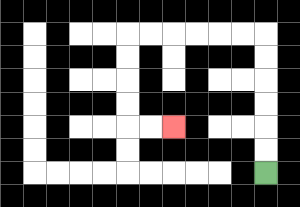{'start': '[11, 7]', 'end': '[7, 5]', 'path_directions': 'U,U,U,U,U,U,L,L,L,L,L,L,D,D,D,D,R,R', 'path_coordinates': '[[11, 7], [11, 6], [11, 5], [11, 4], [11, 3], [11, 2], [11, 1], [10, 1], [9, 1], [8, 1], [7, 1], [6, 1], [5, 1], [5, 2], [5, 3], [5, 4], [5, 5], [6, 5], [7, 5]]'}